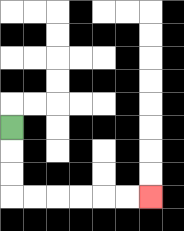{'start': '[0, 5]', 'end': '[6, 8]', 'path_directions': 'D,D,D,R,R,R,R,R,R', 'path_coordinates': '[[0, 5], [0, 6], [0, 7], [0, 8], [1, 8], [2, 8], [3, 8], [4, 8], [5, 8], [6, 8]]'}